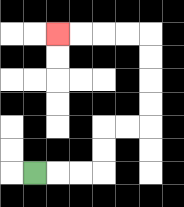{'start': '[1, 7]', 'end': '[2, 1]', 'path_directions': 'R,R,R,U,U,R,R,U,U,U,U,L,L,L,L', 'path_coordinates': '[[1, 7], [2, 7], [3, 7], [4, 7], [4, 6], [4, 5], [5, 5], [6, 5], [6, 4], [6, 3], [6, 2], [6, 1], [5, 1], [4, 1], [3, 1], [2, 1]]'}